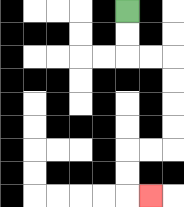{'start': '[5, 0]', 'end': '[6, 8]', 'path_directions': 'D,D,R,R,D,D,D,D,L,L,D,D,R', 'path_coordinates': '[[5, 0], [5, 1], [5, 2], [6, 2], [7, 2], [7, 3], [7, 4], [7, 5], [7, 6], [6, 6], [5, 6], [5, 7], [5, 8], [6, 8]]'}